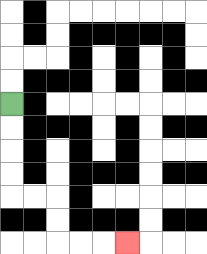{'start': '[0, 4]', 'end': '[5, 10]', 'path_directions': 'D,D,D,D,R,R,D,D,R,R,R', 'path_coordinates': '[[0, 4], [0, 5], [0, 6], [0, 7], [0, 8], [1, 8], [2, 8], [2, 9], [2, 10], [3, 10], [4, 10], [5, 10]]'}